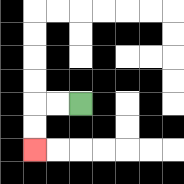{'start': '[3, 4]', 'end': '[1, 6]', 'path_directions': 'L,L,D,D', 'path_coordinates': '[[3, 4], [2, 4], [1, 4], [1, 5], [1, 6]]'}